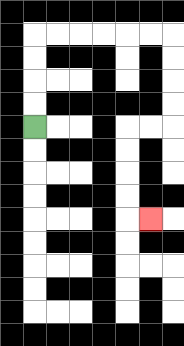{'start': '[1, 5]', 'end': '[6, 9]', 'path_directions': 'U,U,U,U,R,R,R,R,R,R,D,D,D,D,L,L,D,D,D,D,R', 'path_coordinates': '[[1, 5], [1, 4], [1, 3], [1, 2], [1, 1], [2, 1], [3, 1], [4, 1], [5, 1], [6, 1], [7, 1], [7, 2], [7, 3], [7, 4], [7, 5], [6, 5], [5, 5], [5, 6], [5, 7], [5, 8], [5, 9], [6, 9]]'}